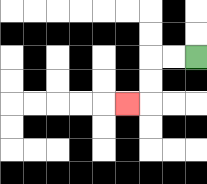{'start': '[8, 2]', 'end': '[5, 4]', 'path_directions': 'L,L,D,D,L', 'path_coordinates': '[[8, 2], [7, 2], [6, 2], [6, 3], [6, 4], [5, 4]]'}